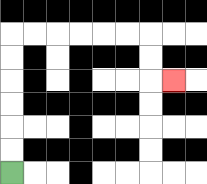{'start': '[0, 7]', 'end': '[7, 3]', 'path_directions': 'U,U,U,U,U,U,R,R,R,R,R,R,D,D,R', 'path_coordinates': '[[0, 7], [0, 6], [0, 5], [0, 4], [0, 3], [0, 2], [0, 1], [1, 1], [2, 1], [3, 1], [4, 1], [5, 1], [6, 1], [6, 2], [6, 3], [7, 3]]'}